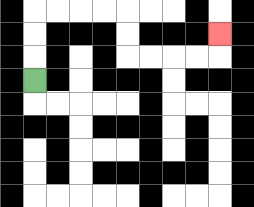{'start': '[1, 3]', 'end': '[9, 1]', 'path_directions': 'U,U,U,R,R,R,R,D,D,R,R,R,R,U', 'path_coordinates': '[[1, 3], [1, 2], [1, 1], [1, 0], [2, 0], [3, 0], [4, 0], [5, 0], [5, 1], [5, 2], [6, 2], [7, 2], [8, 2], [9, 2], [9, 1]]'}